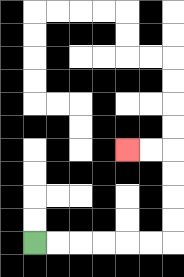{'start': '[1, 10]', 'end': '[5, 6]', 'path_directions': 'R,R,R,R,R,R,U,U,U,U,L,L', 'path_coordinates': '[[1, 10], [2, 10], [3, 10], [4, 10], [5, 10], [6, 10], [7, 10], [7, 9], [7, 8], [7, 7], [7, 6], [6, 6], [5, 6]]'}